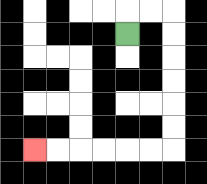{'start': '[5, 1]', 'end': '[1, 6]', 'path_directions': 'U,R,R,D,D,D,D,D,D,L,L,L,L,L,L', 'path_coordinates': '[[5, 1], [5, 0], [6, 0], [7, 0], [7, 1], [7, 2], [7, 3], [7, 4], [7, 5], [7, 6], [6, 6], [5, 6], [4, 6], [3, 6], [2, 6], [1, 6]]'}